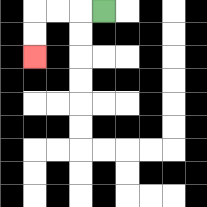{'start': '[4, 0]', 'end': '[1, 2]', 'path_directions': 'L,L,L,D,D', 'path_coordinates': '[[4, 0], [3, 0], [2, 0], [1, 0], [1, 1], [1, 2]]'}